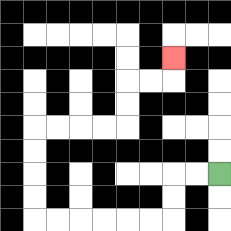{'start': '[9, 7]', 'end': '[7, 2]', 'path_directions': 'L,L,D,D,L,L,L,L,L,L,U,U,U,U,R,R,R,R,U,U,R,R,U', 'path_coordinates': '[[9, 7], [8, 7], [7, 7], [7, 8], [7, 9], [6, 9], [5, 9], [4, 9], [3, 9], [2, 9], [1, 9], [1, 8], [1, 7], [1, 6], [1, 5], [2, 5], [3, 5], [4, 5], [5, 5], [5, 4], [5, 3], [6, 3], [7, 3], [7, 2]]'}